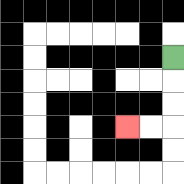{'start': '[7, 2]', 'end': '[5, 5]', 'path_directions': 'D,D,D,L,L', 'path_coordinates': '[[7, 2], [7, 3], [7, 4], [7, 5], [6, 5], [5, 5]]'}